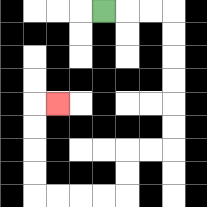{'start': '[4, 0]', 'end': '[2, 4]', 'path_directions': 'R,R,R,D,D,D,D,D,D,L,L,D,D,L,L,L,L,U,U,U,U,R', 'path_coordinates': '[[4, 0], [5, 0], [6, 0], [7, 0], [7, 1], [7, 2], [7, 3], [7, 4], [7, 5], [7, 6], [6, 6], [5, 6], [5, 7], [5, 8], [4, 8], [3, 8], [2, 8], [1, 8], [1, 7], [1, 6], [1, 5], [1, 4], [2, 4]]'}